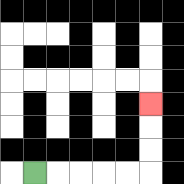{'start': '[1, 7]', 'end': '[6, 4]', 'path_directions': 'R,R,R,R,R,U,U,U', 'path_coordinates': '[[1, 7], [2, 7], [3, 7], [4, 7], [5, 7], [6, 7], [6, 6], [6, 5], [6, 4]]'}